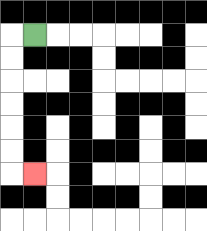{'start': '[1, 1]', 'end': '[1, 7]', 'path_directions': 'L,D,D,D,D,D,D,R', 'path_coordinates': '[[1, 1], [0, 1], [0, 2], [0, 3], [0, 4], [0, 5], [0, 6], [0, 7], [1, 7]]'}